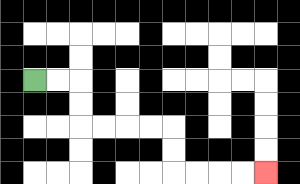{'start': '[1, 3]', 'end': '[11, 7]', 'path_directions': 'R,R,D,D,R,R,R,R,D,D,R,R,R,R', 'path_coordinates': '[[1, 3], [2, 3], [3, 3], [3, 4], [3, 5], [4, 5], [5, 5], [6, 5], [7, 5], [7, 6], [7, 7], [8, 7], [9, 7], [10, 7], [11, 7]]'}